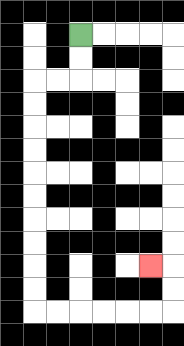{'start': '[3, 1]', 'end': '[6, 11]', 'path_directions': 'D,D,L,L,D,D,D,D,D,D,D,D,D,D,R,R,R,R,R,R,U,U,L', 'path_coordinates': '[[3, 1], [3, 2], [3, 3], [2, 3], [1, 3], [1, 4], [1, 5], [1, 6], [1, 7], [1, 8], [1, 9], [1, 10], [1, 11], [1, 12], [1, 13], [2, 13], [3, 13], [4, 13], [5, 13], [6, 13], [7, 13], [7, 12], [7, 11], [6, 11]]'}